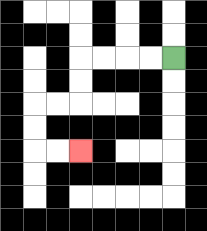{'start': '[7, 2]', 'end': '[3, 6]', 'path_directions': 'L,L,L,L,D,D,L,L,D,D,R,R', 'path_coordinates': '[[7, 2], [6, 2], [5, 2], [4, 2], [3, 2], [3, 3], [3, 4], [2, 4], [1, 4], [1, 5], [1, 6], [2, 6], [3, 6]]'}